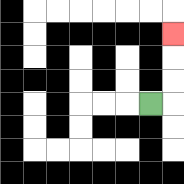{'start': '[6, 4]', 'end': '[7, 1]', 'path_directions': 'R,U,U,U', 'path_coordinates': '[[6, 4], [7, 4], [7, 3], [7, 2], [7, 1]]'}